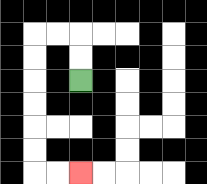{'start': '[3, 3]', 'end': '[3, 7]', 'path_directions': 'U,U,L,L,D,D,D,D,D,D,R,R', 'path_coordinates': '[[3, 3], [3, 2], [3, 1], [2, 1], [1, 1], [1, 2], [1, 3], [1, 4], [1, 5], [1, 6], [1, 7], [2, 7], [3, 7]]'}